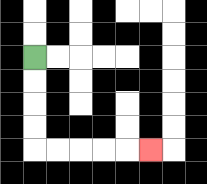{'start': '[1, 2]', 'end': '[6, 6]', 'path_directions': 'D,D,D,D,R,R,R,R,R', 'path_coordinates': '[[1, 2], [1, 3], [1, 4], [1, 5], [1, 6], [2, 6], [3, 6], [4, 6], [5, 6], [6, 6]]'}